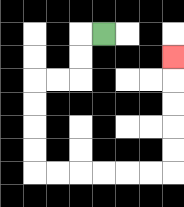{'start': '[4, 1]', 'end': '[7, 2]', 'path_directions': 'L,D,D,L,L,D,D,D,D,R,R,R,R,R,R,U,U,U,U,U', 'path_coordinates': '[[4, 1], [3, 1], [3, 2], [3, 3], [2, 3], [1, 3], [1, 4], [1, 5], [1, 6], [1, 7], [2, 7], [3, 7], [4, 7], [5, 7], [6, 7], [7, 7], [7, 6], [7, 5], [7, 4], [7, 3], [7, 2]]'}